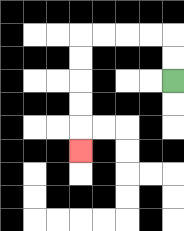{'start': '[7, 3]', 'end': '[3, 6]', 'path_directions': 'U,U,L,L,L,L,D,D,D,D,D', 'path_coordinates': '[[7, 3], [7, 2], [7, 1], [6, 1], [5, 1], [4, 1], [3, 1], [3, 2], [3, 3], [3, 4], [3, 5], [3, 6]]'}